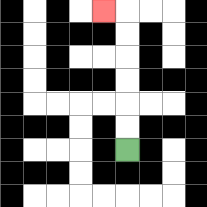{'start': '[5, 6]', 'end': '[4, 0]', 'path_directions': 'U,U,U,U,U,U,L', 'path_coordinates': '[[5, 6], [5, 5], [5, 4], [5, 3], [5, 2], [5, 1], [5, 0], [4, 0]]'}